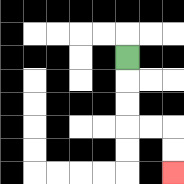{'start': '[5, 2]', 'end': '[7, 7]', 'path_directions': 'D,D,D,R,R,D,D', 'path_coordinates': '[[5, 2], [5, 3], [5, 4], [5, 5], [6, 5], [7, 5], [7, 6], [7, 7]]'}